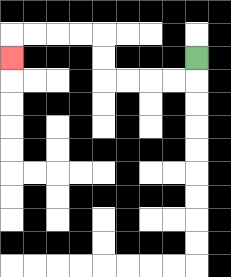{'start': '[8, 2]', 'end': '[0, 2]', 'path_directions': 'D,L,L,L,L,U,U,L,L,L,L,D', 'path_coordinates': '[[8, 2], [8, 3], [7, 3], [6, 3], [5, 3], [4, 3], [4, 2], [4, 1], [3, 1], [2, 1], [1, 1], [0, 1], [0, 2]]'}